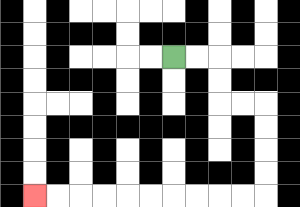{'start': '[7, 2]', 'end': '[1, 8]', 'path_directions': 'R,R,D,D,R,R,D,D,D,D,L,L,L,L,L,L,L,L,L,L', 'path_coordinates': '[[7, 2], [8, 2], [9, 2], [9, 3], [9, 4], [10, 4], [11, 4], [11, 5], [11, 6], [11, 7], [11, 8], [10, 8], [9, 8], [8, 8], [7, 8], [6, 8], [5, 8], [4, 8], [3, 8], [2, 8], [1, 8]]'}